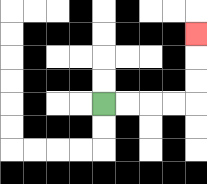{'start': '[4, 4]', 'end': '[8, 1]', 'path_directions': 'R,R,R,R,U,U,U', 'path_coordinates': '[[4, 4], [5, 4], [6, 4], [7, 4], [8, 4], [8, 3], [8, 2], [8, 1]]'}